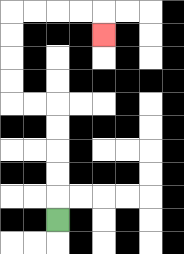{'start': '[2, 9]', 'end': '[4, 1]', 'path_directions': 'U,U,U,U,U,L,L,U,U,U,U,R,R,R,R,D', 'path_coordinates': '[[2, 9], [2, 8], [2, 7], [2, 6], [2, 5], [2, 4], [1, 4], [0, 4], [0, 3], [0, 2], [0, 1], [0, 0], [1, 0], [2, 0], [3, 0], [4, 0], [4, 1]]'}